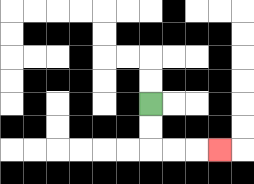{'start': '[6, 4]', 'end': '[9, 6]', 'path_directions': 'D,D,R,R,R', 'path_coordinates': '[[6, 4], [6, 5], [6, 6], [7, 6], [8, 6], [9, 6]]'}